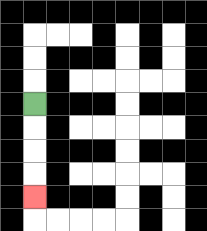{'start': '[1, 4]', 'end': '[1, 8]', 'path_directions': 'D,D,D,D', 'path_coordinates': '[[1, 4], [1, 5], [1, 6], [1, 7], [1, 8]]'}